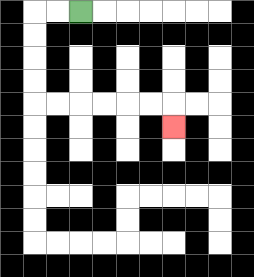{'start': '[3, 0]', 'end': '[7, 5]', 'path_directions': 'L,L,D,D,D,D,R,R,R,R,R,R,D', 'path_coordinates': '[[3, 0], [2, 0], [1, 0], [1, 1], [1, 2], [1, 3], [1, 4], [2, 4], [3, 4], [4, 4], [5, 4], [6, 4], [7, 4], [7, 5]]'}